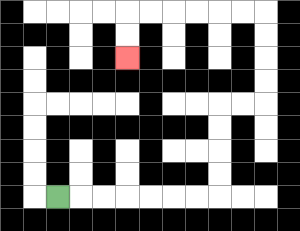{'start': '[2, 8]', 'end': '[5, 2]', 'path_directions': 'R,R,R,R,R,R,R,U,U,U,U,R,R,U,U,U,U,L,L,L,L,L,L,D,D', 'path_coordinates': '[[2, 8], [3, 8], [4, 8], [5, 8], [6, 8], [7, 8], [8, 8], [9, 8], [9, 7], [9, 6], [9, 5], [9, 4], [10, 4], [11, 4], [11, 3], [11, 2], [11, 1], [11, 0], [10, 0], [9, 0], [8, 0], [7, 0], [6, 0], [5, 0], [5, 1], [5, 2]]'}